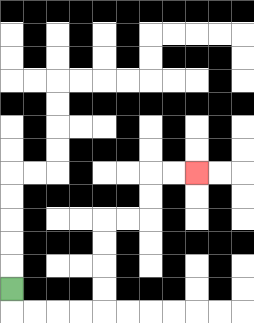{'start': '[0, 12]', 'end': '[8, 7]', 'path_directions': 'D,R,R,R,R,U,U,U,U,R,R,U,U,R,R', 'path_coordinates': '[[0, 12], [0, 13], [1, 13], [2, 13], [3, 13], [4, 13], [4, 12], [4, 11], [4, 10], [4, 9], [5, 9], [6, 9], [6, 8], [6, 7], [7, 7], [8, 7]]'}